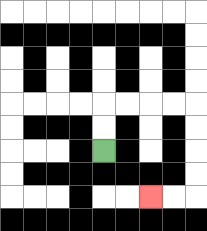{'start': '[4, 6]', 'end': '[6, 8]', 'path_directions': 'U,U,R,R,R,R,D,D,D,D,L,L', 'path_coordinates': '[[4, 6], [4, 5], [4, 4], [5, 4], [6, 4], [7, 4], [8, 4], [8, 5], [8, 6], [8, 7], [8, 8], [7, 8], [6, 8]]'}